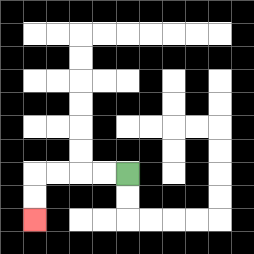{'start': '[5, 7]', 'end': '[1, 9]', 'path_directions': 'L,L,L,L,D,D', 'path_coordinates': '[[5, 7], [4, 7], [3, 7], [2, 7], [1, 7], [1, 8], [1, 9]]'}